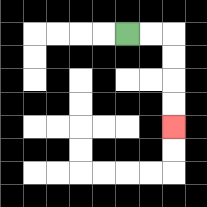{'start': '[5, 1]', 'end': '[7, 5]', 'path_directions': 'R,R,D,D,D,D', 'path_coordinates': '[[5, 1], [6, 1], [7, 1], [7, 2], [7, 3], [7, 4], [7, 5]]'}